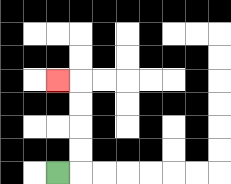{'start': '[2, 7]', 'end': '[2, 3]', 'path_directions': 'R,U,U,U,U,L', 'path_coordinates': '[[2, 7], [3, 7], [3, 6], [3, 5], [3, 4], [3, 3], [2, 3]]'}